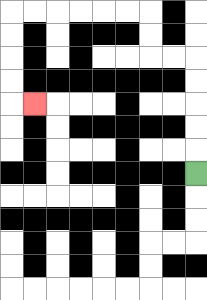{'start': '[8, 7]', 'end': '[1, 4]', 'path_directions': 'U,U,U,U,U,L,L,U,U,L,L,L,L,L,L,D,D,D,D,R', 'path_coordinates': '[[8, 7], [8, 6], [8, 5], [8, 4], [8, 3], [8, 2], [7, 2], [6, 2], [6, 1], [6, 0], [5, 0], [4, 0], [3, 0], [2, 0], [1, 0], [0, 0], [0, 1], [0, 2], [0, 3], [0, 4], [1, 4]]'}